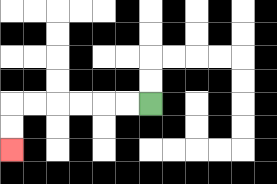{'start': '[6, 4]', 'end': '[0, 6]', 'path_directions': 'L,L,L,L,L,L,D,D', 'path_coordinates': '[[6, 4], [5, 4], [4, 4], [3, 4], [2, 4], [1, 4], [0, 4], [0, 5], [0, 6]]'}